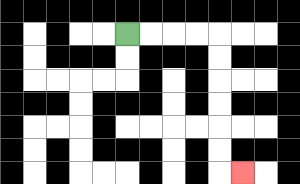{'start': '[5, 1]', 'end': '[10, 7]', 'path_directions': 'R,R,R,R,D,D,D,D,D,D,R', 'path_coordinates': '[[5, 1], [6, 1], [7, 1], [8, 1], [9, 1], [9, 2], [9, 3], [9, 4], [9, 5], [9, 6], [9, 7], [10, 7]]'}